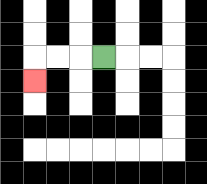{'start': '[4, 2]', 'end': '[1, 3]', 'path_directions': 'L,L,L,D', 'path_coordinates': '[[4, 2], [3, 2], [2, 2], [1, 2], [1, 3]]'}